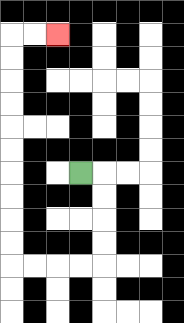{'start': '[3, 7]', 'end': '[2, 1]', 'path_directions': 'R,D,D,D,D,L,L,L,L,U,U,U,U,U,U,U,U,U,U,R,R', 'path_coordinates': '[[3, 7], [4, 7], [4, 8], [4, 9], [4, 10], [4, 11], [3, 11], [2, 11], [1, 11], [0, 11], [0, 10], [0, 9], [0, 8], [0, 7], [0, 6], [0, 5], [0, 4], [0, 3], [0, 2], [0, 1], [1, 1], [2, 1]]'}